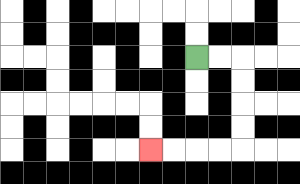{'start': '[8, 2]', 'end': '[6, 6]', 'path_directions': 'R,R,D,D,D,D,L,L,L,L', 'path_coordinates': '[[8, 2], [9, 2], [10, 2], [10, 3], [10, 4], [10, 5], [10, 6], [9, 6], [8, 6], [7, 6], [6, 6]]'}